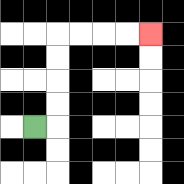{'start': '[1, 5]', 'end': '[6, 1]', 'path_directions': 'R,U,U,U,U,R,R,R,R', 'path_coordinates': '[[1, 5], [2, 5], [2, 4], [2, 3], [2, 2], [2, 1], [3, 1], [4, 1], [5, 1], [6, 1]]'}